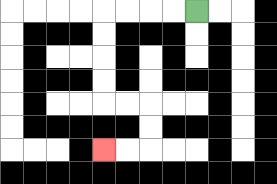{'start': '[8, 0]', 'end': '[4, 6]', 'path_directions': 'L,L,L,L,D,D,D,D,R,R,D,D,L,L', 'path_coordinates': '[[8, 0], [7, 0], [6, 0], [5, 0], [4, 0], [4, 1], [4, 2], [4, 3], [4, 4], [5, 4], [6, 4], [6, 5], [6, 6], [5, 6], [4, 6]]'}